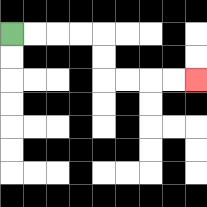{'start': '[0, 1]', 'end': '[8, 3]', 'path_directions': 'R,R,R,R,D,D,R,R,R,R', 'path_coordinates': '[[0, 1], [1, 1], [2, 1], [3, 1], [4, 1], [4, 2], [4, 3], [5, 3], [6, 3], [7, 3], [8, 3]]'}